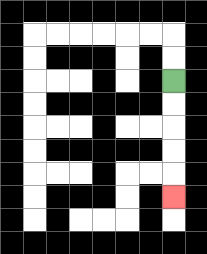{'start': '[7, 3]', 'end': '[7, 8]', 'path_directions': 'D,D,D,D,D', 'path_coordinates': '[[7, 3], [7, 4], [7, 5], [7, 6], [7, 7], [7, 8]]'}